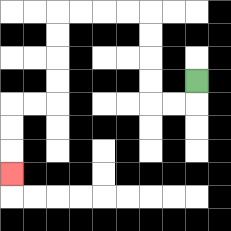{'start': '[8, 3]', 'end': '[0, 7]', 'path_directions': 'D,L,L,U,U,U,U,L,L,L,L,D,D,D,D,L,L,D,D,D', 'path_coordinates': '[[8, 3], [8, 4], [7, 4], [6, 4], [6, 3], [6, 2], [6, 1], [6, 0], [5, 0], [4, 0], [3, 0], [2, 0], [2, 1], [2, 2], [2, 3], [2, 4], [1, 4], [0, 4], [0, 5], [0, 6], [0, 7]]'}